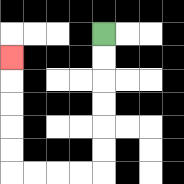{'start': '[4, 1]', 'end': '[0, 2]', 'path_directions': 'D,D,D,D,D,D,L,L,L,L,U,U,U,U,U', 'path_coordinates': '[[4, 1], [4, 2], [4, 3], [4, 4], [4, 5], [4, 6], [4, 7], [3, 7], [2, 7], [1, 7], [0, 7], [0, 6], [0, 5], [0, 4], [0, 3], [0, 2]]'}